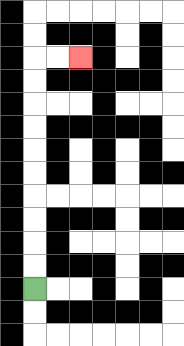{'start': '[1, 12]', 'end': '[3, 2]', 'path_directions': 'U,U,U,U,U,U,U,U,U,U,R,R', 'path_coordinates': '[[1, 12], [1, 11], [1, 10], [1, 9], [1, 8], [1, 7], [1, 6], [1, 5], [1, 4], [1, 3], [1, 2], [2, 2], [3, 2]]'}